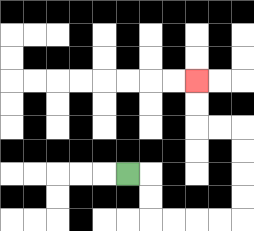{'start': '[5, 7]', 'end': '[8, 3]', 'path_directions': 'R,D,D,R,R,R,R,U,U,U,U,L,L,U,U', 'path_coordinates': '[[5, 7], [6, 7], [6, 8], [6, 9], [7, 9], [8, 9], [9, 9], [10, 9], [10, 8], [10, 7], [10, 6], [10, 5], [9, 5], [8, 5], [8, 4], [8, 3]]'}